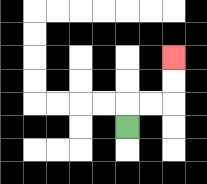{'start': '[5, 5]', 'end': '[7, 2]', 'path_directions': 'U,R,R,U,U', 'path_coordinates': '[[5, 5], [5, 4], [6, 4], [7, 4], [7, 3], [7, 2]]'}